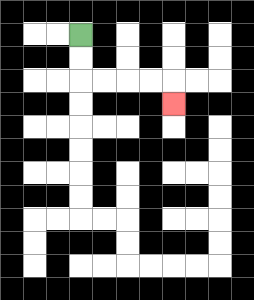{'start': '[3, 1]', 'end': '[7, 4]', 'path_directions': 'D,D,R,R,R,R,D', 'path_coordinates': '[[3, 1], [3, 2], [3, 3], [4, 3], [5, 3], [6, 3], [7, 3], [7, 4]]'}